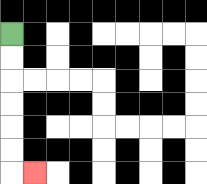{'start': '[0, 1]', 'end': '[1, 7]', 'path_directions': 'D,D,D,D,D,D,R', 'path_coordinates': '[[0, 1], [0, 2], [0, 3], [0, 4], [0, 5], [0, 6], [0, 7], [1, 7]]'}